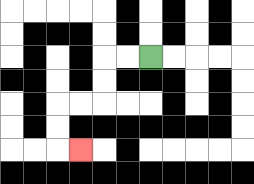{'start': '[6, 2]', 'end': '[3, 6]', 'path_directions': 'L,L,D,D,L,L,D,D,R', 'path_coordinates': '[[6, 2], [5, 2], [4, 2], [4, 3], [4, 4], [3, 4], [2, 4], [2, 5], [2, 6], [3, 6]]'}